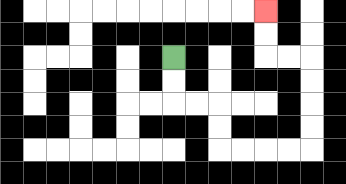{'start': '[7, 2]', 'end': '[11, 0]', 'path_directions': 'D,D,R,R,D,D,R,R,R,R,U,U,U,U,L,L,U,U', 'path_coordinates': '[[7, 2], [7, 3], [7, 4], [8, 4], [9, 4], [9, 5], [9, 6], [10, 6], [11, 6], [12, 6], [13, 6], [13, 5], [13, 4], [13, 3], [13, 2], [12, 2], [11, 2], [11, 1], [11, 0]]'}